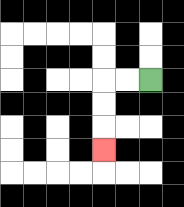{'start': '[6, 3]', 'end': '[4, 6]', 'path_directions': 'L,L,D,D,D', 'path_coordinates': '[[6, 3], [5, 3], [4, 3], [4, 4], [4, 5], [4, 6]]'}